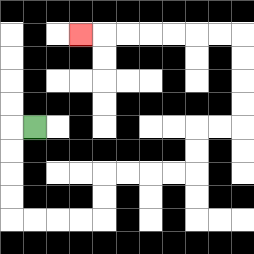{'start': '[1, 5]', 'end': '[3, 1]', 'path_directions': 'L,D,D,D,D,R,R,R,R,U,U,R,R,R,R,U,U,R,R,U,U,U,U,L,L,L,L,L,L,L', 'path_coordinates': '[[1, 5], [0, 5], [0, 6], [0, 7], [0, 8], [0, 9], [1, 9], [2, 9], [3, 9], [4, 9], [4, 8], [4, 7], [5, 7], [6, 7], [7, 7], [8, 7], [8, 6], [8, 5], [9, 5], [10, 5], [10, 4], [10, 3], [10, 2], [10, 1], [9, 1], [8, 1], [7, 1], [6, 1], [5, 1], [4, 1], [3, 1]]'}